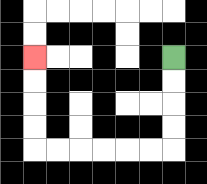{'start': '[7, 2]', 'end': '[1, 2]', 'path_directions': 'D,D,D,D,L,L,L,L,L,L,U,U,U,U', 'path_coordinates': '[[7, 2], [7, 3], [7, 4], [7, 5], [7, 6], [6, 6], [5, 6], [4, 6], [3, 6], [2, 6], [1, 6], [1, 5], [1, 4], [1, 3], [1, 2]]'}